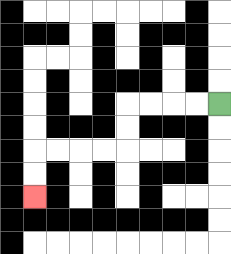{'start': '[9, 4]', 'end': '[1, 8]', 'path_directions': 'L,L,L,L,D,D,L,L,L,L,D,D', 'path_coordinates': '[[9, 4], [8, 4], [7, 4], [6, 4], [5, 4], [5, 5], [5, 6], [4, 6], [3, 6], [2, 6], [1, 6], [1, 7], [1, 8]]'}